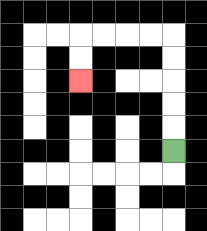{'start': '[7, 6]', 'end': '[3, 3]', 'path_directions': 'U,U,U,U,U,L,L,L,L,D,D', 'path_coordinates': '[[7, 6], [7, 5], [7, 4], [7, 3], [7, 2], [7, 1], [6, 1], [5, 1], [4, 1], [3, 1], [3, 2], [3, 3]]'}